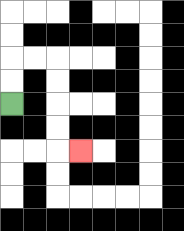{'start': '[0, 4]', 'end': '[3, 6]', 'path_directions': 'U,U,R,R,D,D,D,D,R', 'path_coordinates': '[[0, 4], [0, 3], [0, 2], [1, 2], [2, 2], [2, 3], [2, 4], [2, 5], [2, 6], [3, 6]]'}